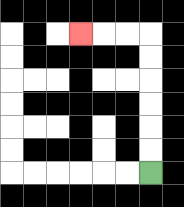{'start': '[6, 7]', 'end': '[3, 1]', 'path_directions': 'U,U,U,U,U,U,L,L,L', 'path_coordinates': '[[6, 7], [6, 6], [6, 5], [6, 4], [6, 3], [6, 2], [6, 1], [5, 1], [4, 1], [3, 1]]'}